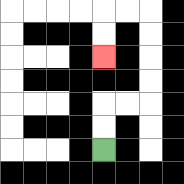{'start': '[4, 6]', 'end': '[4, 2]', 'path_directions': 'U,U,R,R,U,U,U,U,L,L,D,D', 'path_coordinates': '[[4, 6], [4, 5], [4, 4], [5, 4], [6, 4], [6, 3], [6, 2], [6, 1], [6, 0], [5, 0], [4, 0], [4, 1], [4, 2]]'}